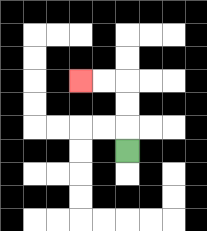{'start': '[5, 6]', 'end': '[3, 3]', 'path_directions': 'U,U,U,L,L', 'path_coordinates': '[[5, 6], [5, 5], [5, 4], [5, 3], [4, 3], [3, 3]]'}